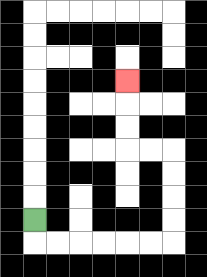{'start': '[1, 9]', 'end': '[5, 3]', 'path_directions': 'D,R,R,R,R,R,R,U,U,U,U,L,L,U,U,U', 'path_coordinates': '[[1, 9], [1, 10], [2, 10], [3, 10], [4, 10], [5, 10], [6, 10], [7, 10], [7, 9], [7, 8], [7, 7], [7, 6], [6, 6], [5, 6], [5, 5], [5, 4], [5, 3]]'}